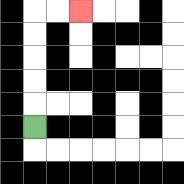{'start': '[1, 5]', 'end': '[3, 0]', 'path_directions': 'U,U,U,U,U,R,R', 'path_coordinates': '[[1, 5], [1, 4], [1, 3], [1, 2], [1, 1], [1, 0], [2, 0], [3, 0]]'}